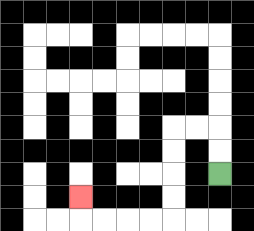{'start': '[9, 7]', 'end': '[3, 8]', 'path_directions': 'U,U,L,L,D,D,D,D,L,L,L,L,U', 'path_coordinates': '[[9, 7], [9, 6], [9, 5], [8, 5], [7, 5], [7, 6], [7, 7], [7, 8], [7, 9], [6, 9], [5, 9], [4, 9], [3, 9], [3, 8]]'}